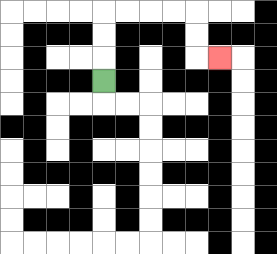{'start': '[4, 3]', 'end': '[9, 2]', 'path_directions': 'U,U,U,R,R,R,R,D,D,R', 'path_coordinates': '[[4, 3], [4, 2], [4, 1], [4, 0], [5, 0], [6, 0], [7, 0], [8, 0], [8, 1], [8, 2], [9, 2]]'}